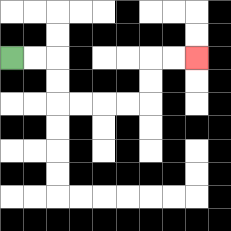{'start': '[0, 2]', 'end': '[8, 2]', 'path_directions': 'R,R,D,D,R,R,R,R,U,U,R,R', 'path_coordinates': '[[0, 2], [1, 2], [2, 2], [2, 3], [2, 4], [3, 4], [4, 4], [5, 4], [6, 4], [6, 3], [6, 2], [7, 2], [8, 2]]'}